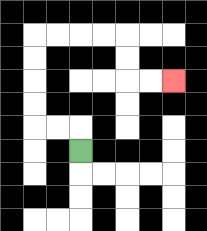{'start': '[3, 6]', 'end': '[7, 3]', 'path_directions': 'U,L,L,U,U,U,U,R,R,R,R,D,D,R,R', 'path_coordinates': '[[3, 6], [3, 5], [2, 5], [1, 5], [1, 4], [1, 3], [1, 2], [1, 1], [2, 1], [3, 1], [4, 1], [5, 1], [5, 2], [5, 3], [6, 3], [7, 3]]'}